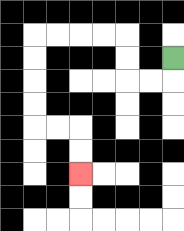{'start': '[7, 2]', 'end': '[3, 7]', 'path_directions': 'D,L,L,U,U,L,L,L,L,D,D,D,D,R,R,D,D', 'path_coordinates': '[[7, 2], [7, 3], [6, 3], [5, 3], [5, 2], [5, 1], [4, 1], [3, 1], [2, 1], [1, 1], [1, 2], [1, 3], [1, 4], [1, 5], [2, 5], [3, 5], [3, 6], [3, 7]]'}